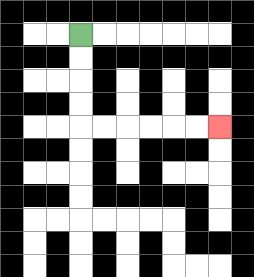{'start': '[3, 1]', 'end': '[9, 5]', 'path_directions': 'D,D,D,D,R,R,R,R,R,R', 'path_coordinates': '[[3, 1], [3, 2], [3, 3], [3, 4], [3, 5], [4, 5], [5, 5], [6, 5], [7, 5], [8, 5], [9, 5]]'}